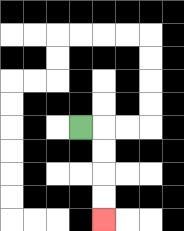{'start': '[3, 5]', 'end': '[4, 9]', 'path_directions': 'R,D,D,D,D', 'path_coordinates': '[[3, 5], [4, 5], [4, 6], [4, 7], [4, 8], [4, 9]]'}